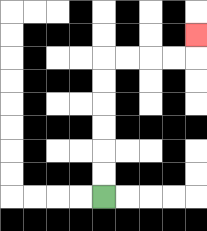{'start': '[4, 8]', 'end': '[8, 1]', 'path_directions': 'U,U,U,U,U,U,R,R,R,R,U', 'path_coordinates': '[[4, 8], [4, 7], [4, 6], [4, 5], [4, 4], [4, 3], [4, 2], [5, 2], [6, 2], [7, 2], [8, 2], [8, 1]]'}